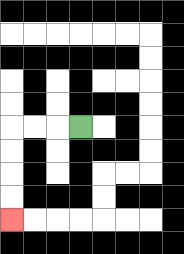{'start': '[3, 5]', 'end': '[0, 9]', 'path_directions': 'L,L,L,D,D,D,D', 'path_coordinates': '[[3, 5], [2, 5], [1, 5], [0, 5], [0, 6], [0, 7], [0, 8], [0, 9]]'}